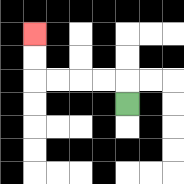{'start': '[5, 4]', 'end': '[1, 1]', 'path_directions': 'U,L,L,L,L,U,U', 'path_coordinates': '[[5, 4], [5, 3], [4, 3], [3, 3], [2, 3], [1, 3], [1, 2], [1, 1]]'}